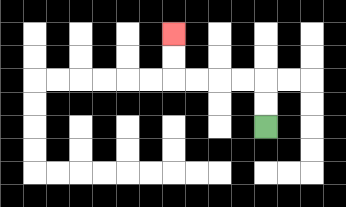{'start': '[11, 5]', 'end': '[7, 1]', 'path_directions': 'U,U,L,L,L,L,U,U', 'path_coordinates': '[[11, 5], [11, 4], [11, 3], [10, 3], [9, 3], [8, 3], [7, 3], [7, 2], [7, 1]]'}